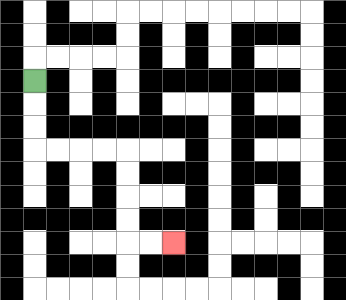{'start': '[1, 3]', 'end': '[7, 10]', 'path_directions': 'D,D,D,R,R,R,R,D,D,D,D,R,R', 'path_coordinates': '[[1, 3], [1, 4], [1, 5], [1, 6], [2, 6], [3, 6], [4, 6], [5, 6], [5, 7], [5, 8], [5, 9], [5, 10], [6, 10], [7, 10]]'}